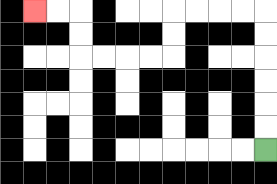{'start': '[11, 6]', 'end': '[1, 0]', 'path_directions': 'U,U,U,U,U,U,L,L,L,L,D,D,L,L,L,L,U,U,L,L', 'path_coordinates': '[[11, 6], [11, 5], [11, 4], [11, 3], [11, 2], [11, 1], [11, 0], [10, 0], [9, 0], [8, 0], [7, 0], [7, 1], [7, 2], [6, 2], [5, 2], [4, 2], [3, 2], [3, 1], [3, 0], [2, 0], [1, 0]]'}